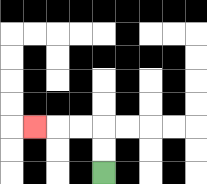{'start': '[4, 7]', 'end': '[1, 5]', 'path_directions': 'U,U,L,L,L', 'path_coordinates': '[[4, 7], [4, 6], [4, 5], [3, 5], [2, 5], [1, 5]]'}